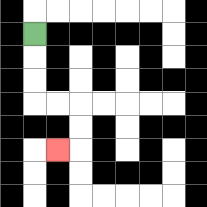{'start': '[1, 1]', 'end': '[2, 6]', 'path_directions': 'D,D,D,R,R,D,D,L', 'path_coordinates': '[[1, 1], [1, 2], [1, 3], [1, 4], [2, 4], [3, 4], [3, 5], [3, 6], [2, 6]]'}